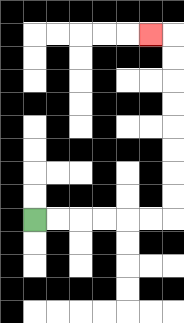{'start': '[1, 9]', 'end': '[6, 1]', 'path_directions': 'R,R,R,R,R,R,U,U,U,U,U,U,U,U,L', 'path_coordinates': '[[1, 9], [2, 9], [3, 9], [4, 9], [5, 9], [6, 9], [7, 9], [7, 8], [7, 7], [7, 6], [7, 5], [7, 4], [7, 3], [7, 2], [7, 1], [6, 1]]'}